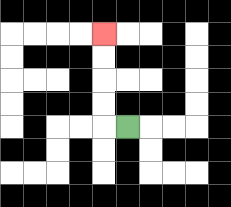{'start': '[5, 5]', 'end': '[4, 1]', 'path_directions': 'L,U,U,U,U', 'path_coordinates': '[[5, 5], [4, 5], [4, 4], [4, 3], [4, 2], [4, 1]]'}